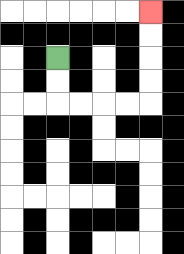{'start': '[2, 2]', 'end': '[6, 0]', 'path_directions': 'D,D,R,R,R,R,U,U,U,U', 'path_coordinates': '[[2, 2], [2, 3], [2, 4], [3, 4], [4, 4], [5, 4], [6, 4], [6, 3], [6, 2], [6, 1], [6, 0]]'}